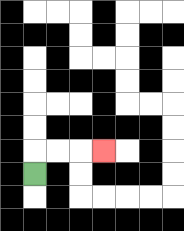{'start': '[1, 7]', 'end': '[4, 6]', 'path_directions': 'U,R,R,R', 'path_coordinates': '[[1, 7], [1, 6], [2, 6], [3, 6], [4, 6]]'}